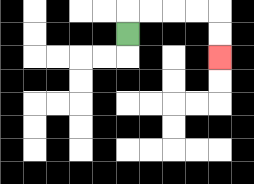{'start': '[5, 1]', 'end': '[9, 2]', 'path_directions': 'U,R,R,R,R,D,D', 'path_coordinates': '[[5, 1], [5, 0], [6, 0], [7, 0], [8, 0], [9, 0], [9, 1], [9, 2]]'}